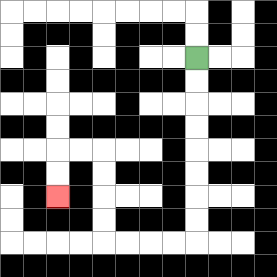{'start': '[8, 2]', 'end': '[2, 8]', 'path_directions': 'D,D,D,D,D,D,D,D,L,L,L,L,U,U,U,U,L,L,D,D', 'path_coordinates': '[[8, 2], [8, 3], [8, 4], [8, 5], [8, 6], [8, 7], [8, 8], [8, 9], [8, 10], [7, 10], [6, 10], [5, 10], [4, 10], [4, 9], [4, 8], [4, 7], [4, 6], [3, 6], [2, 6], [2, 7], [2, 8]]'}